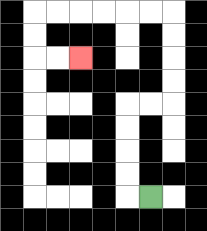{'start': '[6, 8]', 'end': '[3, 2]', 'path_directions': 'L,U,U,U,U,R,R,U,U,U,U,L,L,L,L,L,L,D,D,R,R', 'path_coordinates': '[[6, 8], [5, 8], [5, 7], [5, 6], [5, 5], [5, 4], [6, 4], [7, 4], [7, 3], [7, 2], [7, 1], [7, 0], [6, 0], [5, 0], [4, 0], [3, 0], [2, 0], [1, 0], [1, 1], [1, 2], [2, 2], [3, 2]]'}